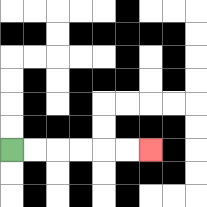{'start': '[0, 6]', 'end': '[6, 6]', 'path_directions': 'R,R,R,R,R,R', 'path_coordinates': '[[0, 6], [1, 6], [2, 6], [3, 6], [4, 6], [5, 6], [6, 6]]'}